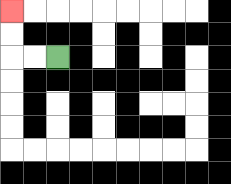{'start': '[2, 2]', 'end': '[0, 0]', 'path_directions': 'L,L,U,U', 'path_coordinates': '[[2, 2], [1, 2], [0, 2], [0, 1], [0, 0]]'}